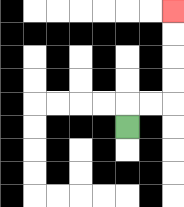{'start': '[5, 5]', 'end': '[7, 0]', 'path_directions': 'U,R,R,U,U,U,U', 'path_coordinates': '[[5, 5], [5, 4], [6, 4], [7, 4], [7, 3], [7, 2], [7, 1], [7, 0]]'}